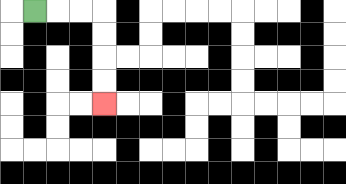{'start': '[1, 0]', 'end': '[4, 4]', 'path_directions': 'R,R,R,D,D,D,D', 'path_coordinates': '[[1, 0], [2, 0], [3, 0], [4, 0], [4, 1], [4, 2], [4, 3], [4, 4]]'}